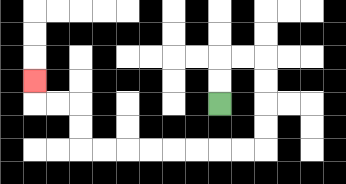{'start': '[9, 4]', 'end': '[1, 3]', 'path_directions': 'U,U,R,R,D,D,D,D,L,L,L,L,L,L,L,L,U,U,L,L,U', 'path_coordinates': '[[9, 4], [9, 3], [9, 2], [10, 2], [11, 2], [11, 3], [11, 4], [11, 5], [11, 6], [10, 6], [9, 6], [8, 6], [7, 6], [6, 6], [5, 6], [4, 6], [3, 6], [3, 5], [3, 4], [2, 4], [1, 4], [1, 3]]'}